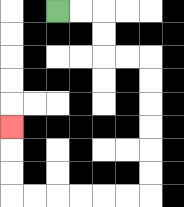{'start': '[2, 0]', 'end': '[0, 5]', 'path_directions': 'R,R,D,D,R,R,D,D,D,D,D,D,L,L,L,L,L,L,U,U,U', 'path_coordinates': '[[2, 0], [3, 0], [4, 0], [4, 1], [4, 2], [5, 2], [6, 2], [6, 3], [6, 4], [6, 5], [6, 6], [6, 7], [6, 8], [5, 8], [4, 8], [3, 8], [2, 8], [1, 8], [0, 8], [0, 7], [0, 6], [0, 5]]'}